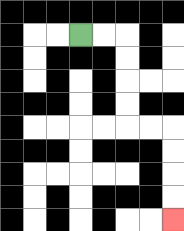{'start': '[3, 1]', 'end': '[7, 9]', 'path_directions': 'R,R,D,D,D,D,R,R,D,D,D,D', 'path_coordinates': '[[3, 1], [4, 1], [5, 1], [5, 2], [5, 3], [5, 4], [5, 5], [6, 5], [7, 5], [7, 6], [7, 7], [7, 8], [7, 9]]'}